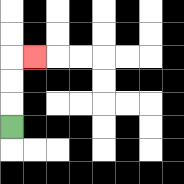{'start': '[0, 5]', 'end': '[1, 2]', 'path_directions': 'U,U,U,R', 'path_coordinates': '[[0, 5], [0, 4], [0, 3], [0, 2], [1, 2]]'}